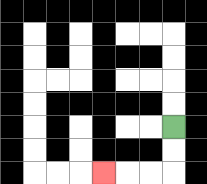{'start': '[7, 5]', 'end': '[4, 7]', 'path_directions': 'D,D,L,L,L', 'path_coordinates': '[[7, 5], [7, 6], [7, 7], [6, 7], [5, 7], [4, 7]]'}